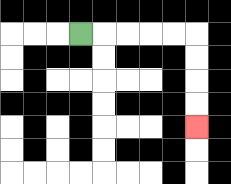{'start': '[3, 1]', 'end': '[8, 5]', 'path_directions': 'R,R,R,R,R,D,D,D,D', 'path_coordinates': '[[3, 1], [4, 1], [5, 1], [6, 1], [7, 1], [8, 1], [8, 2], [8, 3], [8, 4], [8, 5]]'}